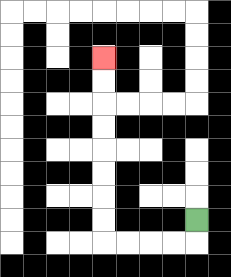{'start': '[8, 9]', 'end': '[4, 2]', 'path_directions': 'D,L,L,L,L,U,U,U,U,U,U,U,U', 'path_coordinates': '[[8, 9], [8, 10], [7, 10], [6, 10], [5, 10], [4, 10], [4, 9], [4, 8], [4, 7], [4, 6], [4, 5], [4, 4], [4, 3], [4, 2]]'}